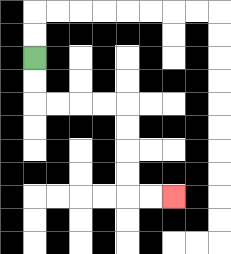{'start': '[1, 2]', 'end': '[7, 8]', 'path_directions': 'D,D,R,R,R,R,D,D,D,D,R,R', 'path_coordinates': '[[1, 2], [1, 3], [1, 4], [2, 4], [3, 4], [4, 4], [5, 4], [5, 5], [5, 6], [5, 7], [5, 8], [6, 8], [7, 8]]'}